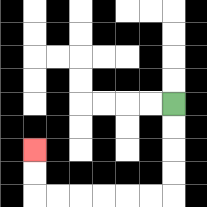{'start': '[7, 4]', 'end': '[1, 6]', 'path_directions': 'D,D,D,D,L,L,L,L,L,L,U,U', 'path_coordinates': '[[7, 4], [7, 5], [7, 6], [7, 7], [7, 8], [6, 8], [5, 8], [4, 8], [3, 8], [2, 8], [1, 8], [1, 7], [1, 6]]'}